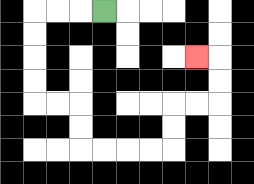{'start': '[4, 0]', 'end': '[8, 2]', 'path_directions': 'L,L,L,D,D,D,D,R,R,D,D,R,R,R,R,U,U,R,R,U,U,L', 'path_coordinates': '[[4, 0], [3, 0], [2, 0], [1, 0], [1, 1], [1, 2], [1, 3], [1, 4], [2, 4], [3, 4], [3, 5], [3, 6], [4, 6], [5, 6], [6, 6], [7, 6], [7, 5], [7, 4], [8, 4], [9, 4], [9, 3], [9, 2], [8, 2]]'}